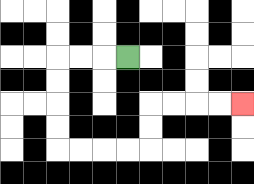{'start': '[5, 2]', 'end': '[10, 4]', 'path_directions': 'L,L,L,D,D,D,D,R,R,R,R,U,U,R,R,R,R', 'path_coordinates': '[[5, 2], [4, 2], [3, 2], [2, 2], [2, 3], [2, 4], [2, 5], [2, 6], [3, 6], [4, 6], [5, 6], [6, 6], [6, 5], [6, 4], [7, 4], [8, 4], [9, 4], [10, 4]]'}